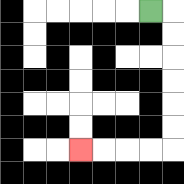{'start': '[6, 0]', 'end': '[3, 6]', 'path_directions': 'R,D,D,D,D,D,D,L,L,L,L', 'path_coordinates': '[[6, 0], [7, 0], [7, 1], [7, 2], [7, 3], [7, 4], [7, 5], [7, 6], [6, 6], [5, 6], [4, 6], [3, 6]]'}